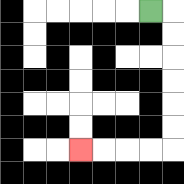{'start': '[6, 0]', 'end': '[3, 6]', 'path_directions': 'R,D,D,D,D,D,D,L,L,L,L', 'path_coordinates': '[[6, 0], [7, 0], [7, 1], [7, 2], [7, 3], [7, 4], [7, 5], [7, 6], [6, 6], [5, 6], [4, 6], [3, 6]]'}